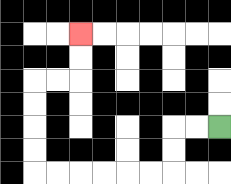{'start': '[9, 5]', 'end': '[3, 1]', 'path_directions': 'L,L,D,D,L,L,L,L,L,L,U,U,U,U,R,R,U,U', 'path_coordinates': '[[9, 5], [8, 5], [7, 5], [7, 6], [7, 7], [6, 7], [5, 7], [4, 7], [3, 7], [2, 7], [1, 7], [1, 6], [1, 5], [1, 4], [1, 3], [2, 3], [3, 3], [3, 2], [3, 1]]'}